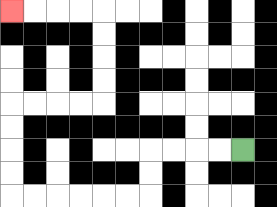{'start': '[10, 6]', 'end': '[0, 0]', 'path_directions': 'L,L,L,L,D,D,L,L,L,L,L,L,U,U,U,U,R,R,R,R,U,U,U,U,L,L,L,L', 'path_coordinates': '[[10, 6], [9, 6], [8, 6], [7, 6], [6, 6], [6, 7], [6, 8], [5, 8], [4, 8], [3, 8], [2, 8], [1, 8], [0, 8], [0, 7], [0, 6], [0, 5], [0, 4], [1, 4], [2, 4], [3, 4], [4, 4], [4, 3], [4, 2], [4, 1], [4, 0], [3, 0], [2, 0], [1, 0], [0, 0]]'}